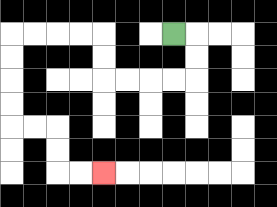{'start': '[7, 1]', 'end': '[4, 7]', 'path_directions': 'R,D,D,L,L,L,L,U,U,L,L,L,L,D,D,D,D,R,R,D,D,R,R', 'path_coordinates': '[[7, 1], [8, 1], [8, 2], [8, 3], [7, 3], [6, 3], [5, 3], [4, 3], [4, 2], [4, 1], [3, 1], [2, 1], [1, 1], [0, 1], [0, 2], [0, 3], [0, 4], [0, 5], [1, 5], [2, 5], [2, 6], [2, 7], [3, 7], [4, 7]]'}